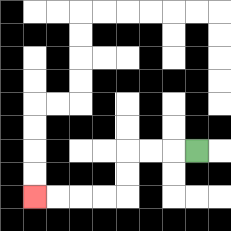{'start': '[8, 6]', 'end': '[1, 8]', 'path_directions': 'L,L,L,D,D,L,L,L,L', 'path_coordinates': '[[8, 6], [7, 6], [6, 6], [5, 6], [5, 7], [5, 8], [4, 8], [3, 8], [2, 8], [1, 8]]'}